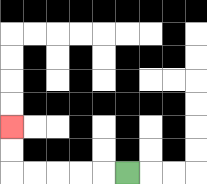{'start': '[5, 7]', 'end': '[0, 5]', 'path_directions': 'L,L,L,L,L,U,U', 'path_coordinates': '[[5, 7], [4, 7], [3, 7], [2, 7], [1, 7], [0, 7], [0, 6], [0, 5]]'}